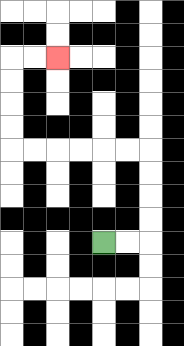{'start': '[4, 10]', 'end': '[2, 2]', 'path_directions': 'R,R,U,U,U,U,L,L,L,L,L,L,U,U,U,U,R,R', 'path_coordinates': '[[4, 10], [5, 10], [6, 10], [6, 9], [6, 8], [6, 7], [6, 6], [5, 6], [4, 6], [3, 6], [2, 6], [1, 6], [0, 6], [0, 5], [0, 4], [0, 3], [0, 2], [1, 2], [2, 2]]'}